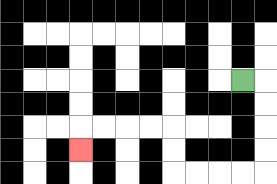{'start': '[10, 3]', 'end': '[3, 6]', 'path_directions': 'R,D,D,D,D,L,L,L,L,U,U,L,L,L,L,D', 'path_coordinates': '[[10, 3], [11, 3], [11, 4], [11, 5], [11, 6], [11, 7], [10, 7], [9, 7], [8, 7], [7, 7], [7, 6], [7, 5], [6, 5], [5, 5], [4, 5], [3, 5], [3, 6]]'}